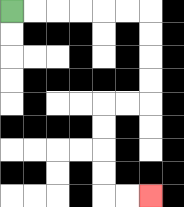{'start': '[0, 0]', 'end': '[6, 8]', 'path_directions': 'R,R,R,R,R,R,D,D,D,D,L,L,D,D,D,D,R,R', 'path_coordinates': '[[0, 0], [1, 0], [2, 0], [3, 0], [4, 0], [5, 0], [6, 0], [6, 1], [6, 2], [6, 3], [6, 4], [5, 4], [4, 4], [4, 5], [4, 6], [4, 7], [4, 8], [5, 8], [6, 8]]'}